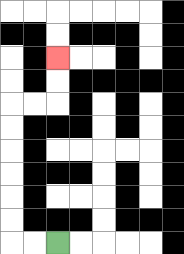{'start': '[2, 10]', 'end': '[2, 2]', 'path_directions': 'L,L,U,U,U,U,U,U,R,R,U,U', 'path_coordinates': '[[2, 10], [1, 10], [0, 10], [0, 9], [0, 8], [0, 7], [0, 6], [0, 5], [0, 4], [1, 4], [2, 4], [2, 3], [2, 2]]'}